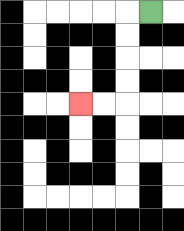{'start': '[6, 0]', 'end': '[3, 4]', 'path_directions': 'L,D,D,D,D,L,L', 'path_coordinates': '[[6, 0], [5, 0], [5, 1], [5, 2], [5, 3], [5, 4], [4, 4], [3, 4]]'}